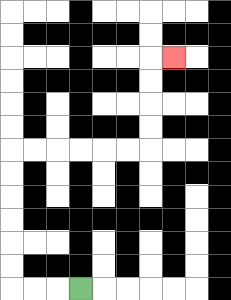{'start': '[3, 12]', 'end': '[7, 2]', 'path_directions': 'L,L,L,U,U,U,U,U,U,R,R,R,R,R,R,U,U,U,U,R', 'path_coordinates': '[[3, 12], [2, 12], [1, 12], [0, 12], [0, 11], [0, 10], [0, 9], [0, 8], [0, 7], [0, 6], [1, 6], [2, 6], [3, 6], [4, 6], [5, 6], [6, 6], [6, 5], [6, 4], [6, 3], [6, 2], [7, 2]]'}